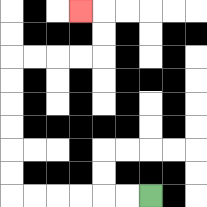{'start': '[6, 8]', 'end': '[3, 0]', 'path_directions': 'L,L,L,L,L,L,U,U,U,U,U,U,R,R,R,R,U,U,L', 'path_coordinates': '[[6, 8], [5, 8], [4, 8], [3, 8], [2, 8], [1, 8], [0, 8], [0, 7], [0, 6], [0, 5], [0, 4], [0, 3], [0, 2], [1, 2], [2, 2], [3, 2], [4, 2], [4, 1], [4, 0], [3, 0]]'}